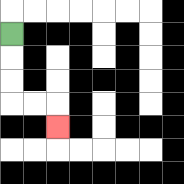{'start': '[0, 1]', 'end': '[2, 5]', 'path_directions': 'D,D,D,R,R,D', 'path_coordinates': '[[0, 1], [0, 2], [0, 3], [0, 4], [1, 4], [2, 4], [2, 5]]'}